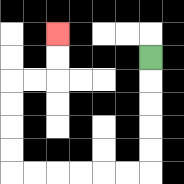{'start': '[6, 2]', 'end': '[2, 1]', 'path_directions': 'D,D,D,D,D,L,L,L,L,L,L,U,U,U,U,R,R,U,U', 'path_coordinates': '[[6, 2], [6, 3], [6, 4], [6, 5], [6, 6], [6, 7], [5, 7], [4, 7], [3, 7], [2, 7], [1, 7], [0, 7], [0, 6], [0, 5], [0, 4], [0, 3], [1, 3], [2, 3], [2, 2], [2, 1]]'}